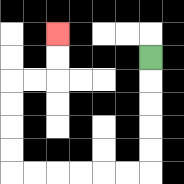{'start': '[6, 2]', 'end': '[2, 1]', 'path_directions': 'D,D,D,D,D,L,L,L,L,L,L,U,U,U,U,R,R,U,U', 'path_coordinates': '[[6, 2], [6, 3], [6, 4], [6, 5], [6, 6], [6, 7], [5, 7], [4, 7], [3, 7], [2, 7], [1, 7], [0, 7], [0, 6], [0, 5], [0, 4], [0, 3], [1, 3], [2, 3], [2, 2], [2, 1]]'}